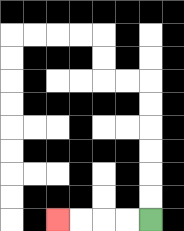{'start': '[6, 9]', 'end': '[2, 9]', 'path_directions': 'L,L,L,L', 'path_coordinates': '[[6, 9], [5, 9], [4, 9], [3, 9], [2, 9]]'}